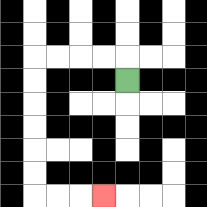{'start': '[5, 3]', 'end': '[4, 8]', 'path_directions': 'U,L,L,L,L,D,D,D,D,D,D,R,R,R', 'path_coordinates': '[[5, 3], [5, 2], [4, 2], [3, 2], [2, 2], [1, 2], [1, 3], [1, 4], [1, 5], [1, 6], [1, 7], [1, 8], [2, 8], [3, 8], [4, 8]]'}